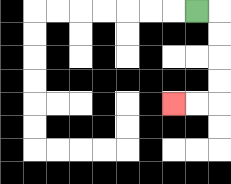{'start': '[8, 0]', 'end': '[7, 4]', 'path_directions': 'R,D,D,D,D,L,L', 'path_coordinates': '[[8, 0], [9, 0], [9, 1], [9, 2], [9, 3], [9, 4], [8, 4], [7, 4]]'}